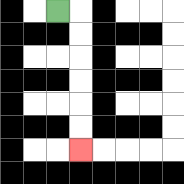{'start': '[2, 0]', 'end': '[3, 6]', 'path_directions': 'R,D,D,D,D,D,D', 'path_coordinates': '[[2, 0], [3, 0], [3, 1], [3, 2], [3, 3], [3, 4], [3, 5], [3, 6]]'}